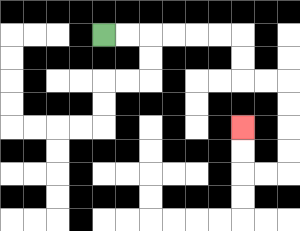{'start': '[4, 1]', 'end': '[10, 5]', 'path_directions': 'R,R,R,R,R,R,D,D,R,R,D,D,D,D,L,L,U,U', 'path_coordinates': '[[4, 1], [5, 1], [6, 1], [7, 1], [8, 1], [9, 1], [10, 1], [10, 2], [10, 3], [11, 3], [12, 3], [12, 4], [12, 5], [12, 6], [12, 7], [11, 7], [10, 7], [10, 6], [10, 5]]'}